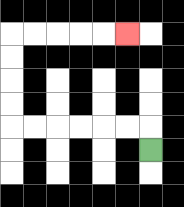{'start': '[6, 6]', 'end': '[5, 1]', 'path_directions': 'U,L,L,L,L,L,L,U,U,U,U,R,R,R,R,R', 'path_coordinates': '[[6, 6], [6, 5], [5, 5], [4, 5], [3, 5], [2, 5], [1, 5], [0, 5], [0, 4], [0, 3], [0, 2], [0, 1], [1, 1], [2, 1], [3, 1], [4, 1], [5, 1]]'}